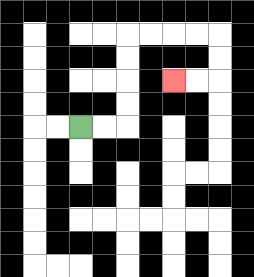{'start': '[3, 5]', 'end': '[7, 3]', 'path_directions': 'R,R,U,U,U,U,R,R,R,R,D,D,L,L', 'path_coordinates': '[[3, 5], [4, 5], [5, 5], [5, 4], [5, 3], [5, 2], [5, 1], [6, 1], [7, 1], [8, 1], [9, 1], [9, 2], [9, 3], [8, 3], [7, 3]]'}